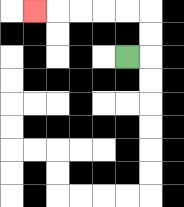{'start': '[5, 2]', 'end': '[1, 0]', 'path_directions': 'R,U,U,L,L,L,L,L', 'path_coordinates': '[[5, 2], [6, 2], [6, 1], [6, 0], [5, 0], [4, 0], [3, 0], [2, 0], [1, 0]]'}